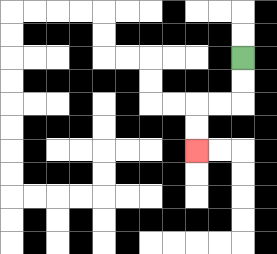{'start': '[10, 2]', 'end': '[8, 6]', 'path_directions': 'D,D,L,L,D,D', 'path_coordinates': '[[10, 2], [10, 3], [10, 4], [9, 4], [8, 4], [8, 5], [8, 6]]'}